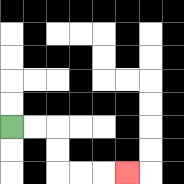{'start': '[0, 5]', 'end': '[5, 7]', 'path_directions': 'R,R,D,D,R,R,R', 'path_coordinates': '[[0, 5], [1, 5], [2, 5], [2, 6], [2, 7], [3, 7], [4, 7], [5, 7]]'}